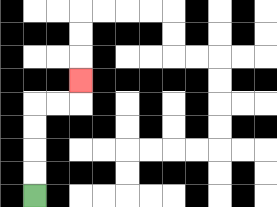{'start': '[1, 8]', 'end': '[3, 3]', 'path_directions': 'U,U,U,U,R,R,U', 'path_coordinates': '[[1, 8], [1, 7], [1, 6], [1, 5], [1, 4], [2, 4], [3, 4], [3, 3]]'}